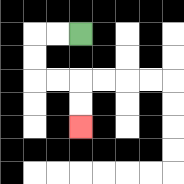{'start': '[3, 1]', 'end': '[3, 5]', 'path_directions': 'L,L,D,D,R,R,D,D', 'path_coordinates': '[[3, 1], [2, 1], [1, 1], [1, 2], [1, 3], [2, 3], [3, 3], [3, 4], [3, 5]]'}